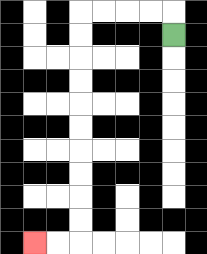{'start': '[7, 1]', 'end': '[1, 10]', 'path_directions': 'U,L,L,L,L,D,D,D,D,D,D,D,D,D,D,L,L', 'path_coordinates': '[[7, 1], [7, 0], [6, 0], [5, 0], [4, 0], [3, 0], [3, 1], [3, 2], [3, 3], [3, 4], [3, 5], [3, 6], [3, 7], [3, 8], [3, 9], [3, 10], [2, 10], [1, 10]]'}